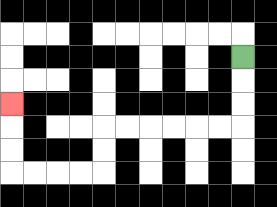{'start': '[10, 2]', 'end': '[0, 4]', 'path_directions': 'D,D,D,L,L,L,L,L,L,D,D,L,L,L,L,U,U,U', 'path_coordinates': '[[10, 2], [10, 3], [10, 4], [10, 5], [9, 5], [8, 5], [7, 5], [6, 5], [5, 5], [4, 5], [4, 6], [4, 7], [3, 7], [2, 7], [1, 7], [0, 7], [0, 6], [0, 5], [0, 4]]'}